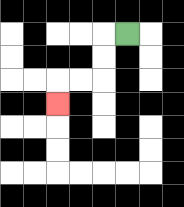{'start': '[5, 1]', 'end': '[2, 4]', 'path_directions': 'L,D,D,L,L,D', 'path_coordinates': '[[5, 1], [4, 1], [4, 2], [4, 3], [3, 3], [2, 3], [2, 4]]'}